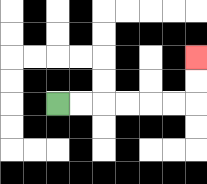{'start': '[2, 4]', 'end': '[8, 2]', 'path_directions': 'R,R,R,R,R,R,U,U', 'path_coordinates': '[[2, 4], [3, 4], [4, 4], [5, 4], [6, 4], [7, 4], [8, 4], [8, 3], [8, 2]]'}